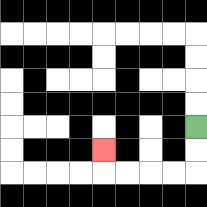{'start': '[8, 5]', 'end': '[4, 6]', 'path_directions': 'D,D,L,L,L,L,U', 'path_coordinates': '[[8, 5], [8, 6], [8, 7], [7, 7], [6, 7], [5, 7], [4, 7], [4, 6]]'}